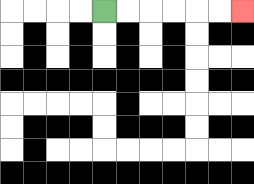{'start': '[4, 0]', 'end': '[10, 0]', 'path_directions': 'R,R,R,R,R,R', 'path_coordinates': '[[4, 0], [5, 0], [6, 0], [7, 0], [8, 0], [9, 0], [10, 0]]'}